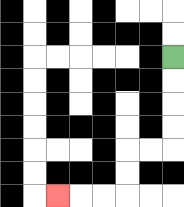{'start': '[7, 2]', 'end': '[2, 8]', 'path_directions': 'D,D,D,D,L,L,D,D,L,L,L', 'path_coordinates': '[[7, 2], [7, 3], [7, 4], [7, 5], [7, 6], [6, 6], [5, 6], [5, 7], [5, 8], [4, 8], [3, 8], [2, 8]]'}